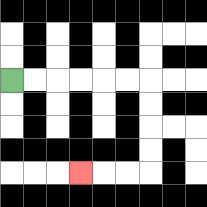{'start': '[0, 3]', 'end': '[3, 7]', 'path_directions': 'R,R,R,R,R,R,D,D,D,D,L,L,L', 'path_coordinates': '[[0, 3], [1, 3], [2, 3], [3, 3], [4, 3], [5, 3], [6, 3], [6, 4], [6, 5], [6, 6], [6, 7], [5, 7], [4, 7], [3, 7]]'}